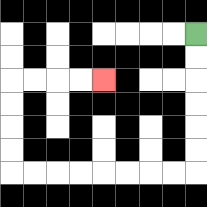{'start': '[8, 1]', 'end': '[4, 3]', 'path_directions': 'D,D,D,D,D,D,L,L,L,L,L,L,L,L,U,U,U,U,R,R,R,R', 'path_coordinates': '[[8, 1], [8, 2], [8, 3], [8, 4], [8, 5], [8, 6], [8, 7], [7, 7], [6, 7], [5, 7], [4, 7], [3, 7], [2, 7], [1, 7], [0, 7], [0, 6], [0, 5], [0, 4], [0, 3], [1, 3], [2, 3], [3, 3], [4, 3]]'}